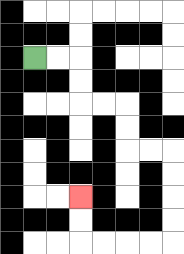{'start': '[1, 2]', 'end': '[3, 8]', 'path_directions': 'R,R,D,D,R,R,D,D,R,R,D,D,D,D,L,L,L,L,U,U', 'path_coordinates': '[[1, 2], [2, 2], [3, 2], [3, 3], [3, 4], [4, 4], [5, 4], [5, 5], [5, 6], [6, 6], [7, 6], [7, 7], [7, 8], [7, 9], [7, 10], [6, 10], [5, 10], [4, 10], [3, 10], [3, 9], [3, 8]]'}